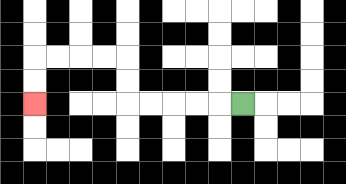{'start': '[10, 4]', 'end': '[1, 4]', 'path_directions': 'L,L,L,L,L,U,U,L,L,L,L,D,D', 'path_coordinates': '[[10, 4], [9, 4], [8, 4], [7, 4], [6, 4], [5, 4], [5, 3], [5, 2], [4, 2], [3, 2], [2, 2], [1, 2], [1, 3], [1, 4]]'}